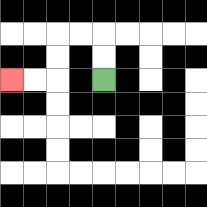{'start': '[4, 3]', 'end': '[0, 3]', 'path_directions': 'U,U,L,L,D,D,L,L', 'path_coordinates': '[[4, 3], [4, 2], [4, 1], [3, 1], [2, 1], [2, 2], [2, 3], [1, 3], [0, 3]]'}